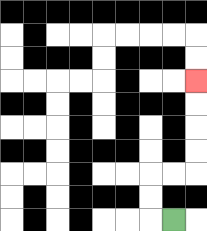{'start': '[7, 9]', 'end': '[8, 3]', 'path_directions': 'L,U,U,R,R,U,U,U,U', 'path_coordinates': '[[7, 9], [6, 9], [6, 8], [6, 7], [7, 7], [8, 7], [8, 6], [8, 5], [8, 4], [8, 3]]'}